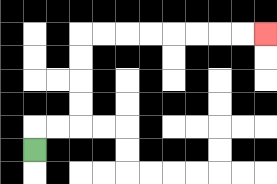{'start': '[1, 6]', 'end': '[11, 1]', 'path_directions': 'U,R,R,U,U,U,U,R,R,R,R,R,R,R,R', 'path_coordinates': '[[1, 6], [1, 5], [2, 5], [3, 5], [3, 4], [3, 3], [3, 2], [3, 1], [4, 1], [5, 1], [6, 1], [7, 1], [8, 1], [9, 1], [10, 1], [11, 1]]'}